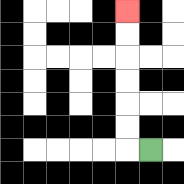{'start': '[6, 6]', 'end': '[5, 0]', 'path_directions': 'L,U,U,U,U,U,U', 'path_coordinates': '[[6, 6], [5, 6], [5, 5], [5, 4], [5, 3], [5, 2], [5, 1], [5, 0]]'}